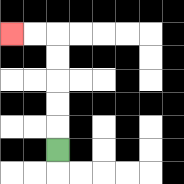{'start': '[2, 6]', 'end': '[0, 1]', 'path_directions': 'U,U,U,U,U,L,L', 'path_coordinates': '[[2, 6], [2, 5], [2, 4], [2, 3], [2, 2], [2, 1], [1, 1], [0, 1]]'}